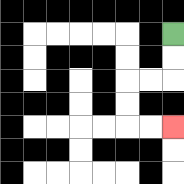{'start': '[7, 1]', 'end': '[7, 5]', 'path_directions': 'D,D,L,L,D,D,R,R', 'path_coordinates': '[[7, 1], [7, 2], [7, 3], [6, 3], [5, 3], [5, 4], [5, 5], [6, 5], [7, 5]]'}